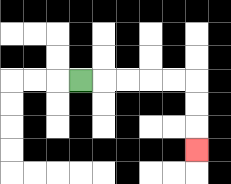{'start': '[3, 3]', 'end': '[8, 6]', 'path_directions': 'R,R,R,R,R,D,D,D', 'path_coordinates': '[[3, 3], [4, 3], [5, 3], [6, 3], [7, 3], [8, 3], [8, 4], [8, 5], [8, 6]]'}